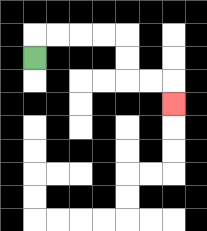{'start': '[1, 2]', 'end': '[7, 4]', 'path_directions': 'U,R,R,R,R,D,D,R,R,D', 'path_coordinates': '[[1, 2], [1, 1], [2, 1], [3, 1], [4, 1], [5, 1], [5, 2], [5, 3], [6, 3], [7, 3], [7, 4]]'}